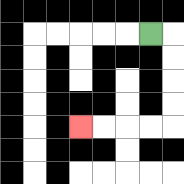{'start': '[6, 1]', 'end': '[3, 5]', 'path_directions': 'R,D,D,D,D,L,L,L,L', 'path_coordinates': '[[6, 1], [7, 1], [7, 2], [7, 3], [7, 4], [7, 5], [6, 5], [5, 5], [4, 5], [3, 5]]'}